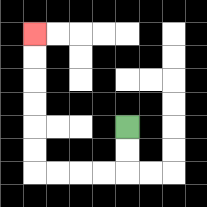{'start': '[5, 5]', 'end': '[1, 1]', 'path_directions': 'D,D,L,L,L,L,U,U,U,U,U,U', 'path_coordinates': '[[5, 5], [5, 6], [5, 7], [4, 7], [3, 7], [2, 7], [1, 7], [1, 6], [1, 5], [1, 4], [1, 3], [1, 2], [1, 1]]'}